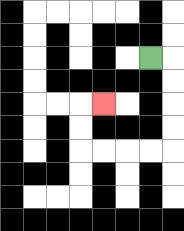{'start': '[6, 2]', 'end': '[4, 4]', 'path_directions': 'R,D,D,D,D,L,L,L,L,U,U,R', 'path_coordinates': '[[6, 2], [7, 2], [7, 3], [7, 4], [7, 5], [7, 6], [6, 6], [5, 6], [4, 6], [3, 6], [3, 5], [3, 4], [4, 4]]'}